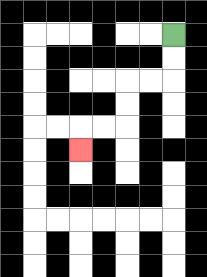{'start': '[7, 1]', 'end': '[3, 6]', 'path_directions': 'D,D,L,L,D,D,L,L,D', 'path_coordinates': '[[7, 1], [7, 2], [7, 3], [6, 3], [5, 3], [5, 4], [5, 5], [4, 5], [3, 5], [3, 6]]'}